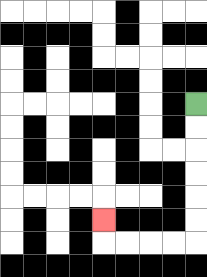{'start': '[8, 4]', 'end': '[4, 9]', 'path_directions': 'D,D,D,D,D,D,L,L,L,L,U', 'path_coordinates': '[[8, 4], [8, 5], [8, 6], [8, 7], [8, 8], [8, 9], [8, 10], [7, 10], [6, 10], [5, 10], [4, 10], [4, 9]]'}